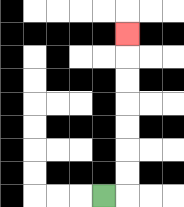{'start': '[4, 8]', 'end': '[5, 1]', 'path_directions': 'R,U,U,U,U,U,U,U', 'path_coordinates': '[[4, 8], [5, 8], [5, 7], [5, 6], [5, 5], [5, 4], [5, 3], [5, 2], [5, 1]]'}